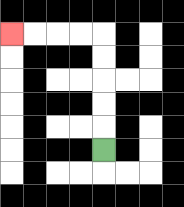{'start': '[4, 6]', 'end': '[0, 1]', 'path_directions': 'U,U,U,U,U,L,L,L,L', 'path_coordinates': '[[4, 6], [4, 5], [4, 4], [4, 3], [4, 2], [4, 1], [3, 1], [2, 1], [1, 1], [0, 1]]'}